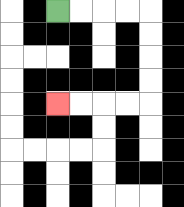{'start': '[2, 0]', 'end': '[2, 4]', 'path_directions': 'R,R,R,R,D,D,D,D,L,L,L,L', 'path_coordinates': '[[2, 0], [3, 0], [4, 0], [5, 0], [6, 0], [6, 1], [6, 2], [6, 3], [6, 4], [5, 4], [4, 4], [3, 4], [2, 4]]'}